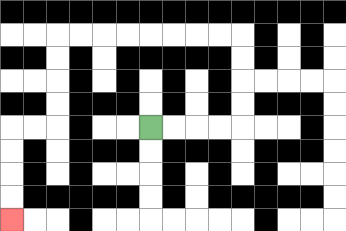{'start': '[6, 5]', 'end': '[0, 9]', 'path_directions': 'R,R,R,R,U,U,U,U,L,L,L,L,L,L,L,L,D,D,D,D,L,L,D,D,D,D', 'path_coordinates': '[[6, 5], [7, 5], [8, 5], [9, 5], [10, 5], [10, 4], [10, 3], [10, 2], [10, 1], [9, 1], [8, 1], [7, 1], [6, 1], [5, 1], [4, 1], [3, 1], [2, 1], [2, 2], [2, 3], [2, 4], [2, 5], [1, 5], [0, 5], [0, 6], [0, 7], [0, 8], [0, 9]]'}